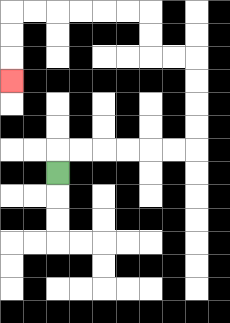{'start': '[2, 7]', 'end': '[0, 3]', 'path_directions': 'U,R,R,R,R,R,R,U,U,U,U,L,L,U,U,L,L,L,L,L,L,D,D,D', 'path_coordinates': '[[2, 7], [2, 6], [3, 6], [4, 6], [5, 6], [6, 6], [7, 6], [8, 6], [8, 5], [8, 4], [8, 3], [8, 2], [7, 2], [6, 2], [6, 1], [6, 0], [5, 0], [4, 0], [3, 0], [2, 0], [1, 0], [0, 0], [0, 1], [0, 2], [0, 3]]'}